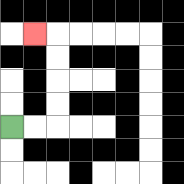{'start': '[0, 5]', 'end': '[1, 1]', 'path_directions': 'R,R,U,U,U,U,L', 'path_coordinates': '[[0, 5], [1, 5], [2, 5], [2, 4], [2, 3], [2, 2], [2, 1], [1, 1]]'}